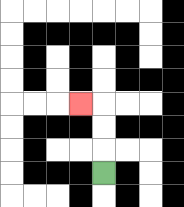{'start': '[4, 7]', 'end': '[3, 4]', 'path_directions': 'U,U,U,L', 'path_coordinates': '[[4, 7], [4, 6], [4, 5], [4, 4], [3, 4]]'}